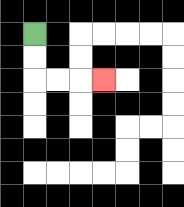{'start': '[1, 1]', 'end': '[4, 3]', 'path_directions': 'D,D,R,R,R', 'path_coordinates': '[[1, 1], [1, 2], [1, 3], [2, 3], [3, 3], [4, 3]]'}